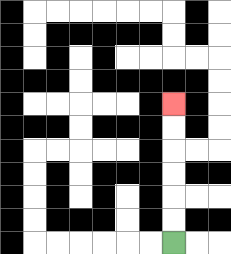{'start': '[7, 10]', 'end': '[7, 4]', 'path_directions': 'U,U,U,U,U,U', 'path_coordinates': '[[7, 10], [7, 9], [7, 8], [7, 7], [7, 6], [7, 5], [7, 4]]'}